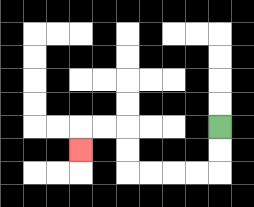{'start': '[9, 5]', 'end': '[3, 6]', 'path_directions': 'D,D,L,L,L,L,U,U,L,L,D', 'path_coordinates': '[[9, 5], [9, 6], [9, 7], [8, 7], [7, 7], [6, 7], [5, 7], [5, 6], [5, 5], [4, 5], [3, 5], [3, 6]]'}